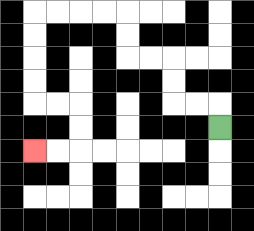{'start': '[9, 5]', 'end': '[1, 6]', 'path_directions': 'U,L,L,U,U,L,L,U,U,L,L,L,L,D,D,D,D,R,R,D,D,L,L', 'path_coordinates': '[[9, 5], [9, 4], [8, 4], [7, 4], [7, 3], [7, 2], [6, 2], [5, 2], [5, 1], [5, 0], [4, 0], [3, 0], [2, 0], [1, 0], [1, 1], [1, 2], [1, 3], [1, 4], [2, 4], [3, 4], [3, 5], [3, 6], [2, 6], [1, 6]]'}